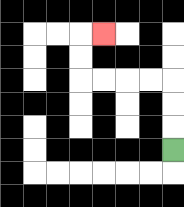{'start': '[7, 6]', 'end': '[4, 1]', 'path_directions': 'U,U,U,L,L,L,L,U,U,R', 'path_coordinates': '[[7, 6], [7, 5], [7, 4], [7, 3], [6, 3], [5, 3], [4, 3], [3, 3], [3, 2], [3, 1], [4, 1]]'}